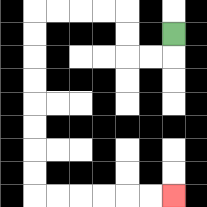{'start': '[7, 1]', 'end': '[7, 8]', 'path_directions': 'D,L,L,U,U,L,L,L,L,D,D,D,D,D,D,D,D,R,R,R,R,R,R', 'path_coordinates': '[[7, 1], [7, 2], [6, 2], [5, 2], [5, 1], [5, 0], [4, 0], [3, 0], [2, 0], [1, 0], [1, 1], [1, 2], [1, 3], [1, 4], [1, 5], [1, 6], [1, 7], [1, 8], [2, 8], [3, 8], [4, 8], [5, 8], [6, 8], [7, 8]]'}